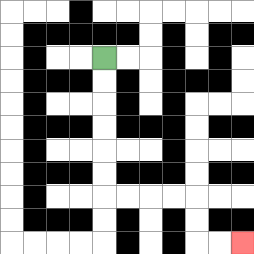{'start': '[4, 2]', 'end': '[10, 10]', 'path_directions': 'D,D,D,D,D,D,R,R,R,R,D,D,R,R', 'path_coordinates': '[[4, 2], [4, 3], [4, 4], [4, 5], [4, 6], [4, 7], [4, 8], [5, 8], [6, 8], [7, 8], [8, 8], [8, 9], [8, 10], [9, 10], [10, 10]]'}